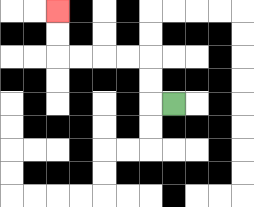{'start': '[7, 4]', 'end': '[2, 0]', 'path_directions': 'L,U,U,L,L,L,L,U,U', 'path_coordinates': '[[7, 4], [6, 4], [6, 3], [6, 2], [5, 2], [4, 2], [3, 2], [2, 2], [2, 1], [2, 0]]'}